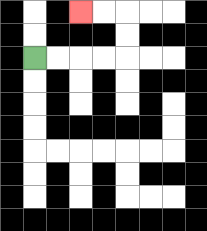{'start': '[1, 2]', 'end': '[3, 0]', 'path_directions': 'R,R,R,R,U,U,L,L', 'path_coordinates': '[[1, 2], [2, 2], [3, 2], [4, 2], [5, 2], [5, 1], [5, 0], [4, 0], [3, 0]]'}